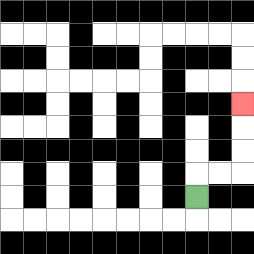{'start': '[8, 8]', 'end': '[10, 4]', 'path_directions': 'U,R,R,U,U,U', 'path_coordinates': '[[8, 8], [8, 7], [9, 7], [10, 7], [10, 6], [10, 5], [10, 4]]'}